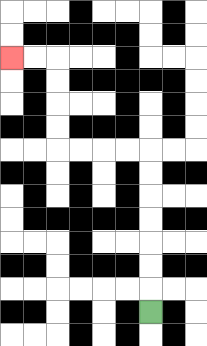{'start': '[6, 13]', 'end': '[0, 2]', 'path_directions': 'U,U,U,U,U,U,U,L,L,L,L,U,U,U,U,L,L', 'path_coordinates': '[[6, 13], [6, 12], [6, 11], [6, 10], [6, 9], [6, 8], [6, 7], [6, 6], [5, 6], [4, 6], [3, 6], [2, 6], [2, 5], [2, 4], [2, 3], [2, 2], [1, 2], [0, 2]]'}